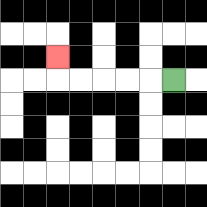{'start': '[7, 3]', 'end': '[2, 2]', 'path_directions': 'L,L,L,L,L,U', 'path_coordinates': '[[7, 3], [6, 3], [5, 3], [4, 3], [3, 3], [2, 3], [2, 2]]'}